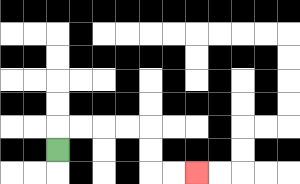{'start': '[2, 6]', 'end': '[8, 7]', 'path_directions': 'U,R,R,R,R,D,D,R,R', 'path_coordinates': '[[2, 6], [2, 5], [3, 5], [4, 5], [5, 5], [6, 5], [6, 6], [6, 7], [7, 7], [8, 7]]'}